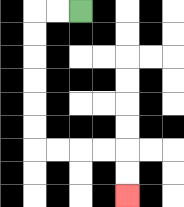{'start': '[3, 0]', 'end': '[5, 8]', 'path_directions': 'L,L,D,D,D,D,D,D,R,R,R,R,D,D', 'path_coordinates': '[[3, 0], [2, 0], [1, 0], [1, 1], [1, 2], [1, 3], [1, 4], [1, 5], [1, 6], [2, 6], [3, 6], [4, 6], [5, 6], [5, 7], [5, 8]]'}